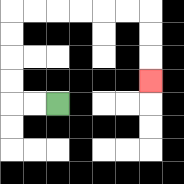{'start': '[2, 4]', 'end': '[6, 3]', 'path_directions': 'L,L,U,U,U,U,R,R,R,R,R,R,D,D,D', 'path_coordinates': '[[2, 4], [1, 4], [0, 4], [0, 3], [0, 2], [0, 1], [0, 0], [1, 0], [2, 0], [3, 0], [4, 0], [5, 0], [6, 0], [6, 1], [6, 2], [6, 3]]'}